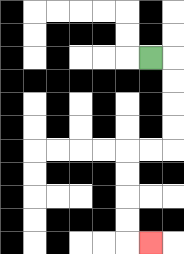{'start': '[6, 2]', 'end': '[6, 10]', 'path_directions': 'R,D,D,D,D,L,L,D,D,D,D,R', 'path_coordinates': '[[6, 2], [7, 2], [7, 3], [7, 4], [7, 5], [7, 6], [6, 6], [5, 6], [5, 7], [5, 8], [5, 9], [5, 10], [6, 10]]'}